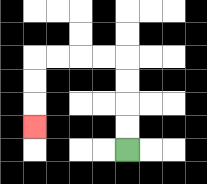{'start': '[5, 6]', 'end': '[1, 5]', 'path_directions': 'U,U,U,U,L,L,L,L,D,D,D', 'path_coordinates': '[[5, 6], [5, 5], [5, 4], [5, 3], [5, 2], [4, 2], [3, 2], [2, 2], [1, 2], [1, 3], [1, 4], [1, 5]]'}